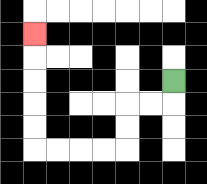{'start': '[7, 3]', 'end': '[1, 1]', 'path_directions': 'D,L,L,D,D,L,L,L,L,U,U,U,U,U', 'path_coordinates': '[[7, 3], [7, 4], [6, 4], [5, 4], [5, 5], [5, 6], [4, 6], [3, 6], [2, 6], [1, 6], [1, 5], [1, 4], [1, 3], [1, 2], [1, 1]]'}